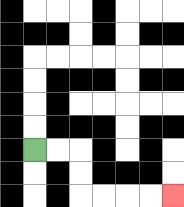{'start': '[1, 6]', 'end': '[7, 8]', 'path_directions': 'R,R,D,D,R,R,R,R', 'path_coordinates': '[[1, 6], [2, 6], [3, 6], [3, 7], [3, 8], [4, 8], [5, 8], [6, 8], [7, 8]]'}